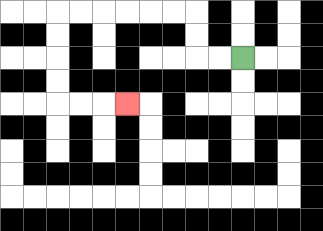{'start': '[10, 2]', 'end': '[5, 4]', 'path_directions': 'L,L,U,U,L,L,L,L,L,L,D,D,D,D,R,R,R', 'path_coordinates': '[[10, 2], [9, 2], [8, 2], [8, 1], [8, 0], [7, 0], [6, 0], [5, 0], [4, 0], [3, 0], [2, 0], [2, 1], [2, 2], [2, 3], [2, 4], [3, 4], [4, 4], [5, 4]]'}